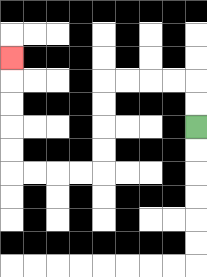{'start': '[8, 5]', 'end': '[0, 2]', 'path_directions': 'U,U,L,L,L,L,D,D,D,D,L,L,L,L,U,U,U,U,U', 'path_coordinates': '[[8, 5], [8, 4], [8, 3], [7, 3], [6, 3], [5, 3], [4, 3], [4, 4], [4, 5], [4, 6], [4, 7], [3, 7], [2, 7], [1, 7], [0, 7], [0, 6], [0, 5], [0, 4], [0, 3], [0, 2]]'}